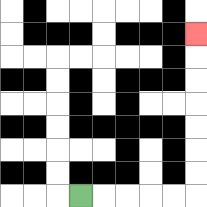{'start': '[3, 8]', 'end': '[8, 1]', 'path_directions': 'R,R,R,R,R,U,U,U,U,U,U,U', 'path_coordinates': '[[3, 8], [4, 8], [5, 8], [6, 8], [7, 8], [8, 8], [8, 7], [8, 6], [8, 5], [8, 4], [8, 3], [8, 2], [8, 1]]'}